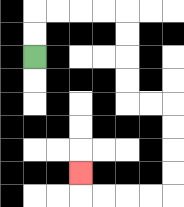{'start': '[1, 2]', 'end': '[3, 7]', 'path_directions': 'U,U,R,R,R,R,D,D,D,D,R,R,D,D,D,D,L,L,L,L,U', 'path_coordinates': '[[1, 2], [1, 1], [1, 0], [2, 0], [3, 0], [4, 0], [5, 0], [5, 1], [5, 2], [5, 3], [5, 4], [6, 4], [7, 4], [7, 5], [7, 6], [7, 7], [7, 8], [6, 8], [5, 8], [4, 8], [3, 8], [3, 7]]'}